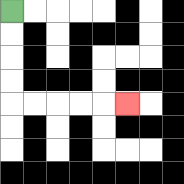{'start': '[0, 0]', 'end': '[5, 4]', 'path_directions': 'D,D,D,D,R,R,R,R,R', 'path_coordinates': '[[0, 0], [0, 1], [0, 2], [0, 3], [0, 4], [1, 4], [2, 4], [3, 4], [4, 4], [5, 4]]'}